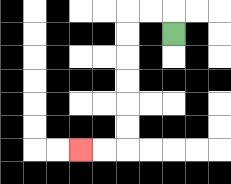{'start': '[7, 1]', 'end': '[3, 6]', 'path_directions': 'U,L,L,D,D,D,D,D,D,L,L', 'path_coordinates': '[[7, 1], [7, 0], [6, 0], [5, 0], [5, 1], [5, 2], [5, 3], [5, 4], [5, 5], [5, 6], [4, 6], [3, 6]]'}